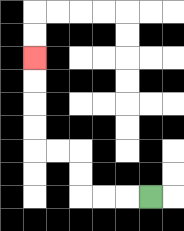{'start': '[6, 8]', 'end': '[1, 2]', 'path_directions': 'L,L,L,U,U,L,L,U,U,U,U', 'path_coordinates': '[[6, 8], [5, 8], [4, 8], [3, 8], [3, 7], [3, 6], [2, 6], [1, 6], [1, 5], [1, 4], [1, 3], [1, 2]]'}